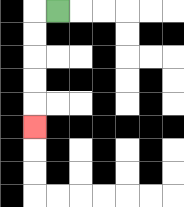{'start': '[2, 0]', 'end': '[1, 5]', 'path_directions': 'L,D,D,D,D,D', 'path_coordinates': '[[2, 0], [1, 0], [1, 1], [1, 2], [1, 3], [1, 4], [1, 5]]'}